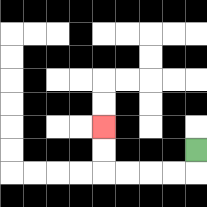{'start': '[8, 6]', 'end': '[4, 5]', 'path_directions': 'D,L,L,L,L,U,U', 'path_coordinates': '[[8, 6], [8, 7], [7, 7], [6, 7], [5, 7], [4, 7], [4, 6], [4, 5]]'}